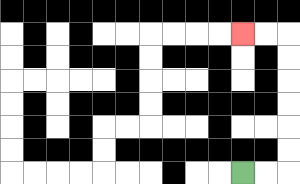{'start': '[10, 7]', 'end': '[10, 1]', 'path_directions': 'R,R,U,U,U,U,U,U,L,L', 'path_coordinates': '[[10, 7], [11, 7], [12, 7], [12, 6], [12, 5], [12, 4], [12, 3], [12, 2], [12, 1], [11, 1], [10, 1]]'}